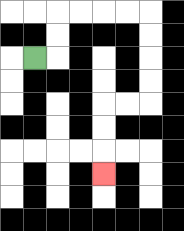{'start': '[1, 2]', 'end': '[4, 7]', 'path_directions': 'R,U,U,R,R,R,R,D,D,D,D,L,L,D,D,D', 'path_coordinates': '[[1, 2], [2, 2], [2, 1], [2, 0], [3, 0], [4, 0], [5, 0], [6, 0], [6, 1], [6, 2], [6, 3], [6, 4], [5, 4], [4, 4], [4, 5], [4, 6], [4, 7]]'}